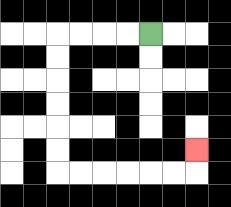{'start': '[6, 1]', 'end': '[8, 6]', 'path_directions': 'L,L,L,L,D,D,D,D,D,D,R,R,R,R,R,R,U', 'path_coordinates': '[[6, 1], [5, 1], [4, 1], [3, 1], [2, 1], [2, 2], [2, 3], [2, 4], [2, 5], [2, 6], [2, 7], [3, 7], [4, 7], [5, 7], [6, 7], [7, 7], [8, 7], [8, 6]]'}